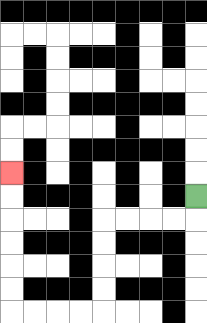{'start': '[8, 8]', 'end': '[0, 7]', 'path_directions': 'D,L,L,L,L,D,D,D,D,L,L,L,L,U,U,U,U,U,U', 'path_coordinates': '[[8, 8], [8, 9], [7, 9], [6, 9], [5, 9], [4, 9], [4, 10], [4, 11], [4, 12], [4, 13], [3, 13], [2, 13], [1, 13], [0, 13], [0, 12], [0, 11], [0, 10], [0, 9], [0, 8], [0, 7]]'}